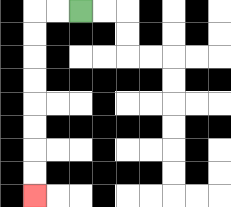{'start': '[3, 0]', 'end': '[1, 8]', 'path_directions': 'L,L,D,D,D,D,D,D,D,D', 'path_coordinates': '[[3, 0], [2, 0], [1, 0], [1, 1], [1, 2], [1, 3], [1, 4], [1, 5], [1, 6], [1, 7], [1, 8]]'}